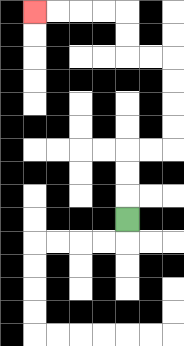{'start': '[5, 9]', 'end': '[1, 0]', 'path_directions': 'U,U,U,R,R,U,U,U,U,L,L,U,U,L,L,L,L', 'path_coordinates': '[[5, 9], [5, 8], [5, 7], [5, 6], [6, 6], [7, 6], [7, 5], [7, 4], [7, 3], [7, 2], [6, 2], [5, 2], [5, 1], [5, 0], [4, 0], [3, 0], [2, 0], [1, 0]]'}